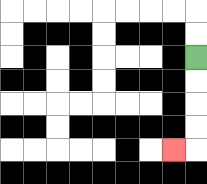{'start': '[8, 2]', 'end': '[7, 6]', 'path_directions': 'D,D,D,D,L', 'path_coordinates': '[[8, 2], [8, 3], [8, 4], [8, 5], [8, 6], [7, 6]]'}